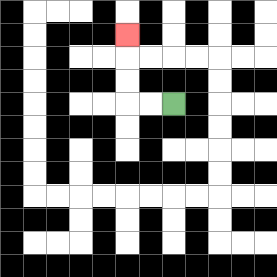{'start': '[7, 4]', 'end': '[5, 1]', 'path_directions': 'L,L,U,U,U', 'path_coordinates': '[[7, 4], [6, 4], [5, 4], [5, 3], [5, 2], [5, 1]]'}